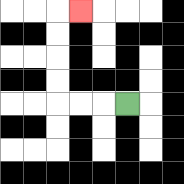{'start': '[5, 4]', 'end': '[3, 0]', 'path_directions': 'L,L,L,U,U,U,U,R', 'path_coordinates': '[[5, 4], [4, 4], [3, 4], [2, 4], [2, 3], [2, 2], [2, 1], [2, 0], [3, 0]]'}